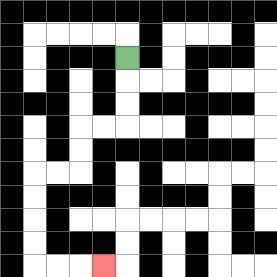{'start': '[5, 2]', 'end': '[4, 11]', 'path_directions': 'D,D,D,L,L,D,D,L,L,D,D,D,D,R,R,R', 'path_coordinates': '[[5, 2], [5, 3], [5, 4], [5, 5], [4, 5], [3, 5], [3, 6], [3, 7], [2, 7], [1, 7], [1, 8], [1, 9], [1, 10], [1, 11], [2, 11], [3, 11], [4, 11]]'}